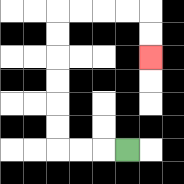{'start': '[5, 6]', 'end': '[6, 2]', 'path_directions': 'L,L,L,U,U,U,U,U,U,R,R,R,R,D,D', 'path_coordinates': '[[5, 6], [4, 6], [3, 6], [2, 6], [2, 5], [2, 4], [2, 3], [2, 2], [2, 1], [2, 0], [3, 0], [4, 0], [5, 0], [6, 0], [6, 1], [6, 2]]'}